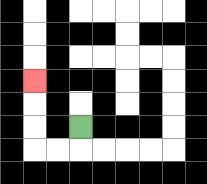{'start': '[3, 5]', 'end': '[1, 3]', 'path_directions': 'D,L,L,U,U,U', 'path_coordinates': '[[3, 5], [3, 6], [2, 6], [1, 6], [1, 5], [1, 4], [1, 3]]'}